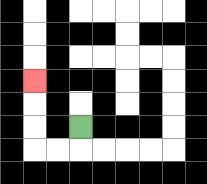{'start': '[3, 5]', 'end': '[1, 3]', 'path_directions': 'D,L,L,U,U,U', 'path_coordinates': '[[3, 5], [3, 6], [2, 6], [1, 6], [1, 5], [1, 4], [1, 3]]'}